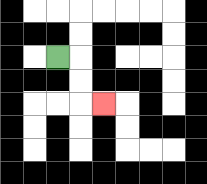{'start': '[2, 2]', 'end': '[4, 4]', 'path_directions': 'R,D,D,R', 'path_coordinates': '[[2, 2], [3, 2], [3, 3], [3, 4], [4, 4]]'}